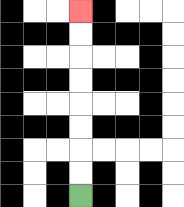{'start': '[3, 8]', 'end': '[3, 0]', 'path_directions': 'U,U,U,U,U,U,U,U', 'path_coordinates': '[[3, 8], [3, 7], [3, 6], [3, 5], [3, 4], [3, 3], [3, 2], [3, 1], [3, 0]]'}